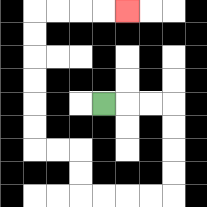{'start': '[4, 4]', 'end': '[5, 0]', 'path_directions': 'R,R,R,D,D,D,D,L,L,L,L,U,U,L,L,U,U,U,U,U,U,R,R,R,R', 'path_coordinates': '[[4, 4], [5, 4], [6, 4], [7, 4], [7, 5], [7, 6], [7, 7], [7, 8], [6, 8], [5, 8], [4, 8], [3, 8], [3, 7], [3, 6], [2, 6], [1, 6], [1, 5], [1, 4], [1, 3], [1, 2], [1, 1], [1, 0], [2, 0], [3, 0], [4, 0], [5, 0]]'}